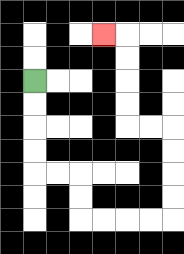{'start': '[1, 3]', 'end': '[4, 1]', 'path_directions': 'D,D,D,D,R,R,D,D,R,R,R,R,U,U,U,U,L,L,U,U,U,U,L', 'path_coordinates': '[[1, 3], [1, 4], [1, 5], [1, 6], [1, 7], [2, 7], [3, 7], [3, 8], [3, 9], [4, 9], [5, 9], [6, 9], [7, 9], [7, 8], [7, 7], [7, 6], [7, 5], [6, 5], [5, 5], [5, 4], [5, 3], [5, 2], [5, 1], [4, 1]]'}